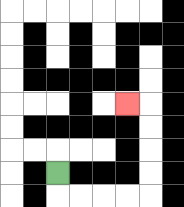{'start': '[2, 7]', 'end': '[5, 4]', 'path_directions': 'D,R,R,R,R,U,U,U,U,L', 'path_coordinates': '[[2, 7], [2, 8], [3, 8], [4, 8], [5, 8], [6, 8], [6, 7], [6, 6], [6, 5], [6, 4], [5, 4]]'}